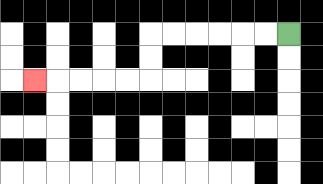{'start': '[12, 1]', 'end': '[1, 3]', 'path_directions': 'L,L,L,L,L,L,D,D,L,L,L,L,L', 'path_coordinates': '[[12, 1], [11, 1], [10, 1], [9, 1], [8, 1], [7, 1], [6, 1], [6, 2], [6, 3], [5, 3], [4, 3], [3, 3], [2, 3], [1, 3]]'}